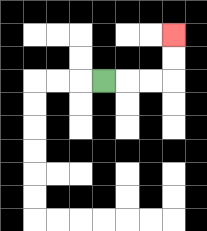{'start': '[4, 3]', 'end': '[7, 1]', 'path_directions': 'R,R,R,U,U', 'path_coordinates': '[[4, 3], [5, 3], [6, 3], [7, 3], [7, 2], [7, 1]]'}